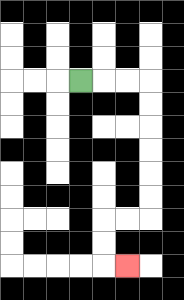{'start': '[3, 3]', 'end': '[5, 11]', 'path_directions': 'R,R,R,D,D,D,D,D,D,L,L,D,D,R', 'path_coordinates': '[[3, 3], [4, 3], [5, 3], [6, 3], [6, 4], [6, 5], [6, 6], [6, 7], [6, 8], [6, 9], [5, 9], [4, 9], [4, 10], [4, 11], [5, 11]]'}